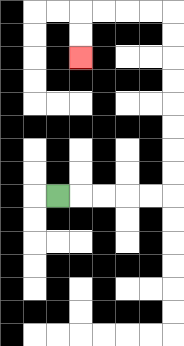{'start': '[2, 8]', 'end': '[3, 2]', 'path_directions': 'R,R,R,R,R,U,U,U,U,U,U,U,U,L,L,L,L,D,D', 'path_coordinates': '[[2, 8], [3, 8], [4, 8], [5, 8], [6, 8], [7, 8], [7, 7], [7, 6], [7, 5], [7, 4], [7, 3], [7, 2], [7, 1], [7, 0], [6, 0], [5, 0], [4, 0], [3, 0], [3, 1], [3, 2]]'}